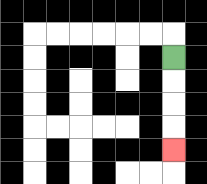{'start': '[7, 2]', 'end': '[7, 6]', 'path_directions': 'D,D,D,D', 'path_coordinates': '[[7, 2], [7, 3], [7, 4], [7, 5], [7, 6]]'}